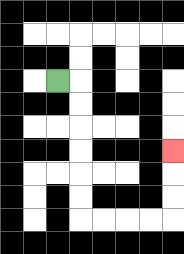{'start': '[2, 3]', 'end': '[7, 6]', 'path_directions': 'R,D,D,D,D,D,D,R,R,R,R,U,U,U', 'path_coordinates': '[[2, 3], [3, 3], [3, 4], [3, 5], [3, 6], [3, 7], [3, 8], [3, 9], [4, 9], [5, 9], [6, 9], [7, 9], [7, 8], [7, 7], [7, 6]]'}